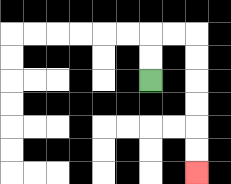{'start': '[6, 3]', 'end': '[8, 7]', 'path_directions': 'U,U,R,R,D,D,D,D,D,D', 'path_coordinates': '[[6, 3], [6, 2], [6, 1], [7, 1], [8, 1], [8, 2], [8, 3], [8, 4], [8, 5], [8, 6], [8, 7]]'}